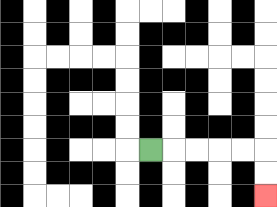{'start': '[6, 6]', 'end': '[11, 8]', 'path_directions': 'R,R,R,R,R,D,D', 'path_coordinates': '[[6, 6], [7, 6], [8, 6], [9, 6], [10, 6], [11, 6], [11, 7], [11, 8]]'}